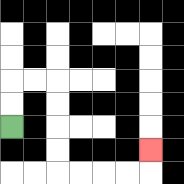{'start': '[0, 5]', 'end': '[6, 6]', 'path_directions': 'U,U,R,R,D,D,D,D,R,R,R,R,U', 'path_coordinates': '[[0, 5], [0, 4], [0, 3], [1, 3], [2, 3], [2, 4], [2, 5], [2, 6], [2, 7], [3, 7], [4, 7], [5, 7], [6, 7], [6, 6]]'}